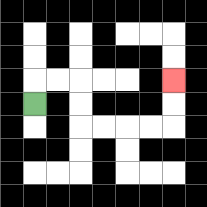{'start': '[1, 4]', 'end': '[7, 3]', 'path_directions': 'U,R,R,D,D,R,R,R,R,U,U', 'path_coordinates': '[[1, 4], [1, 3], [2, 3], [3, 3], [3, 4], [3, 5], [4, 5], [5, 5], [6, 5], [7, 5], [7, 4], [7, 3]]'}